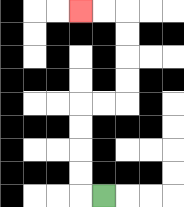{'start': '[4, 8]', 'end': '[3, 0]', 'path_directions': 'L,U,U,U,U,R,R,U,U,U,U,L,L', 'path_coordinates': '[[4, 8], [3, 8], [3, 7], [3, 6], [3, 5], [3, 4], [4, 4], [5, 4], [5, 3], [5, 2], [5, 1], [5, 0], [4, 0], [3, 0]]'}